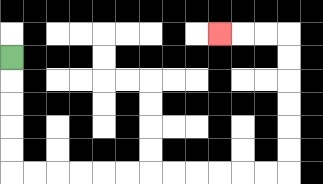{'start': '[0, 2]', 'end': '[9, 1]', 'path_directions': 'D,D,D,D,D,R,R,R,R,R,R,R,R,R,R,R,R,U,U,U,U,U,U,L,L,L', 'path_coordinates': '[[0, 2], [0, 3], [0, 4], [0, 5], [0, 6], [0, 7], [1, 7], [2, 7], [3, 7], [4, 7], [5, 7], [6, 7], [7, 7], [8, 7], [9, 7], [10, 7], [11, 7], [12, 7], [12, 6], [12, 5], [12, 4], [12, 3], [12, 2], [12, 1], [11, 1], [10, 1], [9, 1]]'}